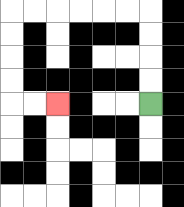{'start': '[6, 4]', 'end': '[2, 4]', 'path_directions': 'U,U,U,U,L,L,L,L,L,L,D,D,D,D,R,R', 'path_coordinates': '[[6, 4], [6, 3], [6, 2], [6, 1], [6, 0], [5, 0], [4, 0], [3, 0], [2, 0], [1, 0], [0, 0], [0, 1], [0, 2], [0, 3], [0, 4], [1, 4], [2, 4]]'}